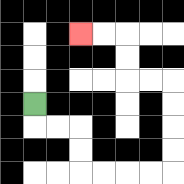{'start': '[1, 4]', 'end': '[3, 1]', 'path_directions': 'D,R,R,D,D,R,R,R,R,U,U,U,U,L,L,U,U,L,L', 'path_coordinates': '[[1, 4], [1, 5], [2, 5], [3, 5], [3, 6], [3, 7], [4, 7], [5, 7], [6, 7], [7, 7], [7, 6], [7, 5], [7, 4], [7, 3], [6, 3], [5, 3], [5, 2], [5, 1], [4, 1], [3, 1]]'}